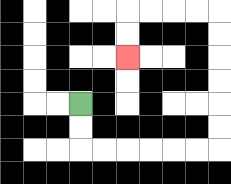{'start': '[3, 4]', 'end': '[5, 2]', 'path_directions': 'D,D,R,R,R,R,R,R,U,U,U,U,U,U,L,L,L,L,D,D', 'path_coordinates': '[[3, 4], [3, 5], [3, 6], [4, 6], [5, 6], [6, 6], [7, 6], [8, 6], [9, 6], [9, 5], [9, 4], [9, 3], [9, 2], [9, 1], [9, 0], [8, 0], [7, 0], [6, 0], [5, 0], [5, 1], [5, 2]]'}